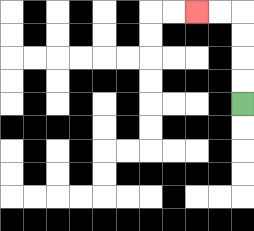{'start': '[10, 4]', 'end': '[8, 0]', 'path_directions': 'U,U,U,U,L,L', 'path_coordinates': '[[10, 4], [10, 3], [10, 2], [10, 1], [10, 0], [9, 0], [8, 0]]'}